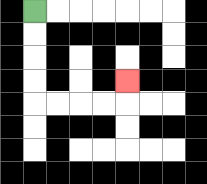{'start': '[1, 0]', 'end': '[5, 3]', 'path_directions': 'D,D,D,D,R,R,R,R,U', 'path_coordinates': '[[1, 0], [1, 1], [1, 2], [1, 3], [1, 4], [2, 4], [3, 4], [4, 4], [5, 4], [5, 3]]'}